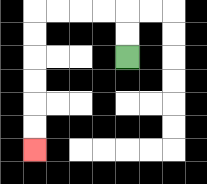{'start': '[5, 2]', 'end': '[1, 6]', 'path_directions': 'U,U,L,L,L,L,D,D,D,D,D,D', 'path_coordinates': '[[5, 2], [5, 1], [5, 0], [4, 0], [3, 0], [2, 0], [1, 0], [1, 1], [1, 2], [1, 3], [1, 4], [1, 5], [1, 6]]'}